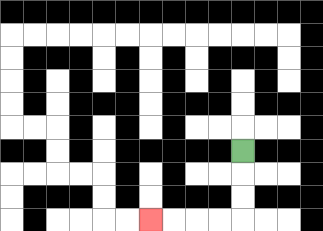{'start': '[10, 6]', 'end': '[6, 9]', 'path_directions': 'D,D,D,L,L,L,L', 'path_coordinates': '[[10, 6], [10, 7], [10, 8], [10, 9], [9, 9], [8, 9], [7, 9], [6, 9]]'}